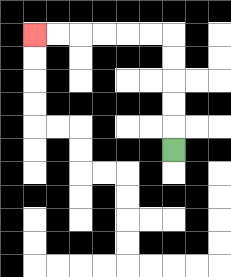{'start': '[7, 6]', 'end': '[1, 1]', 'path_directions': 'U,U,U,U,U,L,L,L,L,L,L', 'path_coordinates': '[[7, 6], [7, 5], [7, 4], [7, 3], [7, 2], [7, 1], [6, 1], [5, 1], [4, 1], [3, 1], [2, 1], [1, 1]]'}